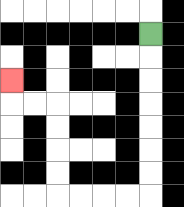{'start': '[6, 1]', 'end': '[0, 3]', 'path_directions': 'D,D,D,D,D,D,D,L,L,L,L,U,U,U,U,L,L,U', 'path_coordinates': '[[6, 1], [6, 2], [6, 3], [6, 4], [6, 5], [6, 6], [6, 7], [6, 8], [5, 8], [4, 8], [3, 8], [2, 8], [2, 7], [2, 6], [2, 5], [2, 4], [1, 4], [0, 4], [0, 3]]'}